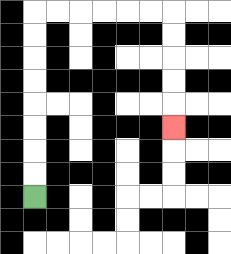{'start': '[1, 8]', 'end': '[7, 5]', 'path_directions': 'U,U,U,U,U,U,U,U,R,R,R,R,R,R,D,D,D,D,D', 'path_coordinates': '[[1, 8], [1, 7], [1, 6], [1, 5], [1, 4], [1, 3], [1, 2], [1, 1], [1, 0], [2, 0], [3, 0], [4, 0], [5, 0], [6, 0], [7, 0], [7, 1], [7, 2], [7, 3], [7, 4], [7, 5]]'}